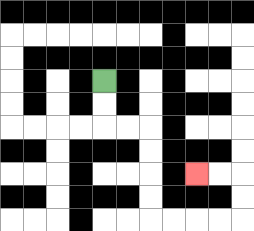{'start': '[4, 3]', 'end': '[8, 7]', 'path_directions': 'D,D,R,R,D,D,D,D,R,R,R,R,U,U,L,L', 'path_coordinates': '[[4, 3], [4, 4], [4, 5], [5, 5], [6, 5], [6, 6], [6, 7], [6, 8], [6, 9], [7, 9], [8, 9], [9, 9], [10, 9], [10, 8], [10, 7], [9, 7], [8, 7]]'}